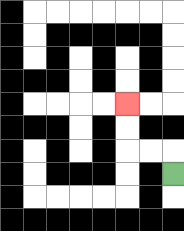{'start': '[7, 7]', 'end': '[5, 4]', 'path_directions': 'U,L,L,U,U', 'path_coordinates': '[[7, 7], [7, 6], [6, 6], [5, 6], [5, 5], [5, 4]]'}